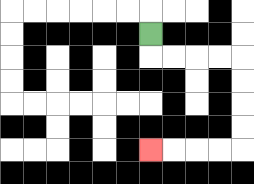{'start': '[6, 1]', 'end': '[6, 6]', 'path_directions': 'D,R,R,R,R,D,D,D,D,L,L,L,L', 'path_coordinates': '[[6, 1], [6, 2], [7, 2], [8, 2], [9, 2], [10, 2], [10, 3], [10, 4], [10, 5], [10, 6], [9, 6], [8, 6], [7, 6], [6, 6]]'}